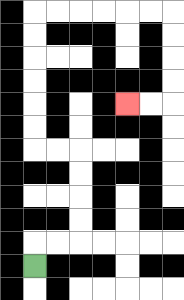{'start': '[1, 11]', 'end': '[5, 4]', 'path_directions': 'U,R,R,U,U,U,U,L,L,U,U,U,U,U,U,R,R,R,R,R,R,D,D,D,D,L,L', 'path_coordinates': '[[1, 11], [1, 10], [2, 10], [3, 10], [3, 9], [3, 8], [3, 7], [3, 6], [2, 6], [1, 6], [1, 5], [1, 4], [1, 3], [1, 2], [1, 1], [1, 0], [2, 0], [3, 0], [4, 0], [5, 0], [6, 0], [7, 0], [7, 1], [7, 2], [7, 3], [7, 4], [6, 4], [5, 4]]'}